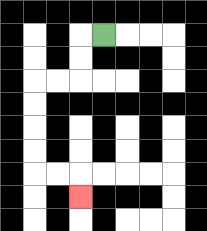{'start': '[4, 1]', 'end': '[3, 8]', 'path_directions': 'L,D,D,L,L,D,D,D,D,R,R,D', 'path_coordinates': '[[4, 1], [3, 1], [3, 2], [3, 3], [2, 3], [1, 3], [1, 4], [1, 5], [1, 6], [1, 7], [2, 7], [3, 7], [3, 8]]'}